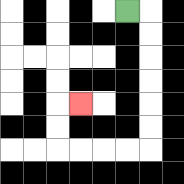{'start': '[5, 0]', 'end': '[3, 4]', 'path_directions': 'R,D,D,D,D,D,D,L,L,L,L,U,U,R', 'path_coordinates': '[[5, 0], [6, 0], [6, 1], [6, 2], [6, 3], [6, 4], [6, 5], [6, 6], [5, 6], [4, 6], [3, 6], [2, 6], [2, 5], [2, 4], [3, 4]]'}